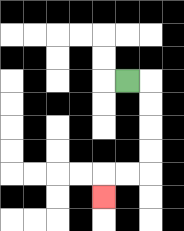{'start': '[5, 3]', 'end': '[4, 8]', 'path_directions': 'R,D,D,D,D,L,L,D', 'path_coordinates': '[[5, 3], [6, 3], [6, 4], [6, 5], [6, 6], [6, 7], [5, 7], [4, 7], [4, 8]]'}